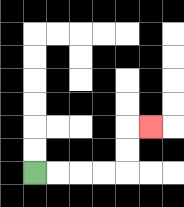{'start': '[1, 7]', 'end': '[6, 5]', 'path_directions': 'R,R,R,R,U,U,R', 'path_coordinates': '[[1, 7], [2, 7], [3, 7], [4, 7], [5, 7], [5, 6], [5, 5], [6, 5]]'}